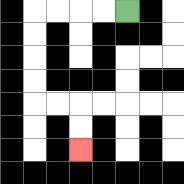{'start': '[5, 0]', 'end': '[3, 6]', 'path_directions': 'L,L,L,L,D,D,D,D,R,R,D,D', 'path_coordinates': '[[5, 0], [4, 0], [3, 0], [2, 0], [1, 0], [1, 1], [1, 2], [1, 3], [1, 4], [2, 4], [3, 4], [3, 5], [3, 6]]'}